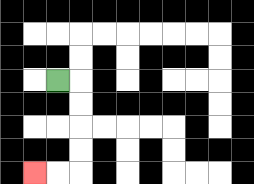{'start': '[2, 3]', 'end': '[1, 7]', 'path_directions': 'R,D,D,D,D,L,L', 'path_coordinates': '[[2, 3], [3, 3], [3, 4], [3, 5], [3, 6], [3, 7], [2, 7], [1, 7]]'}